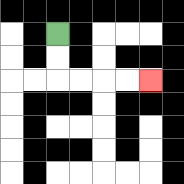{'start': '[2, 1]', 'end': '[6, 3]', 'path_directions': 'D,D,R,R,R,R', 'path_coordinates': '[[2, 1], [2, 2], [2, 3], [3, 3], [4, 3], [5, 3], [6, 3]]'}